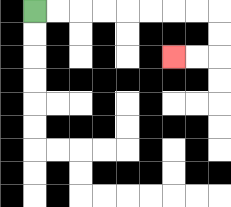{'start': '[1, 0]', 'end': '[7, 2]', 'path_directions': 'R,R,R,R,R,R,R,R,D,D,L,L', 'path_coordinates': '[[1, 0], [2, 0], [3, 0], [4, 0], [5, 0], [6, 0], [7, 0], [8, 0], [9, 0], [9, 1], [9, 2], [8, 2], [7, 2]]'}